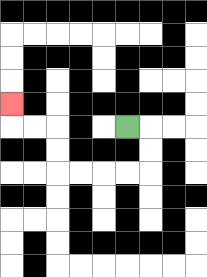{'start': '[5, 5]', 'end': '[0, 4]', 'path_directions': 'R,D,D,L,L,L,L,U,U,L,L,U', 'path_coordinates': '[[5, 5], [6, 5], [6, 6], [6, 7], [5, 7], [4, 7], [3, 7], [2, 7], [2, 6], [2, 5], [1, 5], [0, 5], [0, 4]]'}